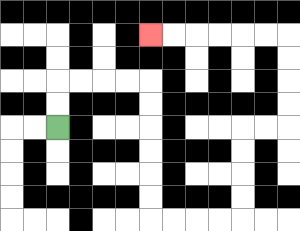{'start': '[2, 5]', 'end': '[6, 1]', 'path_directions': 'U,U,R,R,R,R,D,D,D,D,D,D,R,R,R,R,U,U,U,U,R,R,U,U,U,U,L,L,L,L,L,L', 'path_coordinates': '[[2, 5], [2, 4], [2, 3], [3, 3], [4, 3], [5, 3], [6, 3], [6, 4], [6, 5], [6, 6], [6, 7], [6, 8], [6, 9], [7, 9], [8, 9], [9, 9], [10, 9], [10, 8], [10, 7], [10, 6], [10, 5], [11, 5], [12, 5], [12, 4], [12, 3], [12, 2], [12, 1], [11, 1], [10, 1], [9, 1], [8, 1], [7, 1], [6, 1]]'}